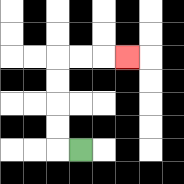{'start': '[3, 6]', 'end': '[5, 2]', 'path_directions': 'L,U,U,U,U,R,R,R', 'path_coordinates': '[[3, 6], [2, 6], [2, 5], [2, 4], [2, 3], [2, 2], [3, 2], [4, 2], [5, 2]]'}